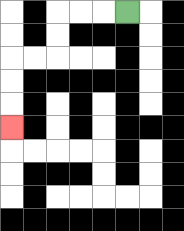{'start': '[5, 0]', 'end': '[0, 5]', 'path_directions': 'L,L,L,D,D,L,L,D,D,D', 'path_coordinates': '[[5, 0], [4, 0], [3, 0], [2, 0], [2, 1], [2, 2], [1, 2], [0, 2], [0, 3], [0, 4], [0, 5]]'}